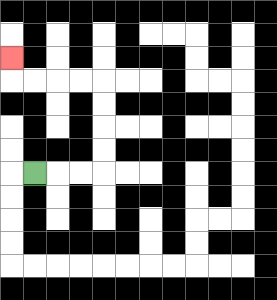{'start': '[1, 7]', 'end': '[0, 2]', 'path_directions': 'R,R,R,U,U,U,U,L,L,L,L,U', 'path_coordinates': '[[1, 7], [2, 7], [3, 7], [4, 7], [4, 6], [4, 5], [4, 4], [4, 3], [3, 3], [2, 3], [1, 3], [0, 3], [0, 2]]'}